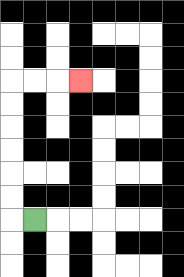{'start': '[1, 9]', 'end': '[3, 3]', 'path_directions': 'L,U,U,U,U,U,U,R,R,R', 'path_coordinates': '[[1, 9], [0, 9], [0, 8], [0, 7], [0, 6], [0, 5], [0, 4], [0, 3], [1, 3], [2, 3], [3, 3]]'}